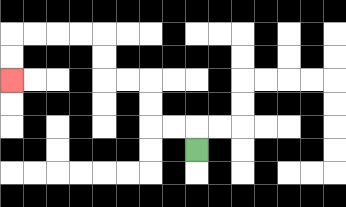{'start': '[8, 6]', 'end': '[0, 3]', 'path_directions': 'U,L,L,U,U,L,L,U,U,L,L,L,L,D,D', 'path_coordinates': '[[8, 6], [8, 5], [7, 5], [6, 5], [6, 4], [6, 3], [5, 3], [4, 3], [4, 2], [4, 1], [3, 1], [2, 1], [1, 1], [0, 1], [0, 2], [0, 3]]'}